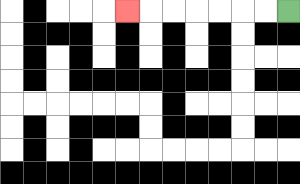{'start': '[12, 0]', 'end': '[5, 0]', 'path_directions': 'L,L,L,L,L,L,L', 'path_coordinates': '[[12, 0], [11, 0], [10, 0], [9, 0], [8, 0], [7, 0], [6, 0], [5, 0]]'}